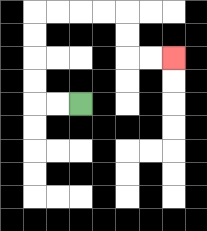{'start': '[3, 4]', 'end': '[7, 2]', 'path_directions': 'L,L,U,U,U,U,R,R,R,R,D,D,R,R', 'path_coordinates': '[[3, 4], [2, 4], [1, 4], [1, 3], [1, 2], [1, 1], [1, 0], [2, 0], [3, 0], [4, 0], [5, 0], [5, 1], [5, 2], [6, 2], [7, 2]]'}